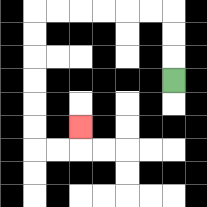{'start': '[7, 3]', 'end': '[3, 5]', 'path_directions': 'U,U,U,L,L,L,L,L,L,D,D,D,D,D,D,R,R,U', 'path_coordinates': '[[7, 3], [7, 2], [7, 1], [7, 0], [6, 0], [5, 0], [4, 0], [3, 0], [2, 0], [1, 0], [1, 1], [1, 2], [1, 3], [1, 4], [1, 5], [1, 6], [2, 6], [3, 6], [3, 5]]'}